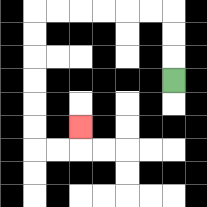{'start': '[7, 3]', 'end': '[3, 5]', 'path_directions': 'U,U,U,L,L,L,L,L,L,D,D,D,D,D,D,R,R,U', 'path_coordinates': '[[7, 3], [7, 2], [7, 1], [7, 0], [6, 0], [5, 0], [4, 0], [3, 0], [2, 0], [1, 0], [1, 1], [1, 2], [1, 3], [1, 4], [1, 5], [1, 6], [2, 6], [3, 6], [3, 5]]'}